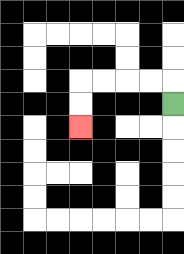{'start': '[7, 4]', 'end': '[3, 5]', 'path_directions': 'U,L,L,L,L,D,D', 'path_coordinates': '[[7, 4], [7, 3], [6, 3], [5, 3], [4, 3], [3, 3], [3, 4], [3, 5]]'}